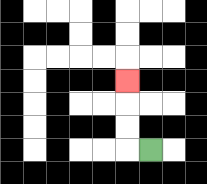{'start': '[6, 6]', 'end': '[5, 3]', 'path_directions': 'L,U,U,U', 'path_coordinates': '[[6, 6], [5, 6], [5, 5], [5, 4], [5, 3]]'}